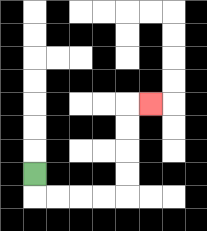{'start': '[1, 7]', 'end': '[6, 4]', 'path_directions': 'D,R,R,R,R,U,U,U,U,R', 'path_coordinates': '[[1, 7], [1, 8], [2, 8], [3, 8], [4, 8], [5, 8], [5, 7], [5, 6], [5, 5], [5, 4], [6, 4]]'}